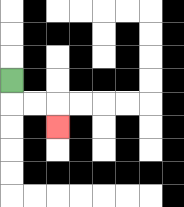{'start': '[0, 3]', 'end': '[2, 5]', 'path_directions': 'D,R,R,D', 'path_coordinates': '[[0, 3], [0, 4], [1, 4], [2, 4], [2, 5]]'}